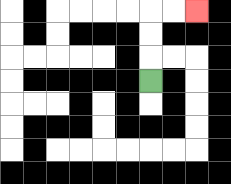{'start': '[6, 3]', 'end': '[8, 0]', 'path_directions': 'U,U,U,R,R', 'path_coordinates': '[[6, 3], [6, 2], [6, 1], [6, 0], [7, 0], [8, 0]]'}